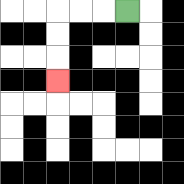{'start': '[5, 0]', 'end': '[2, 3]', 'path_directions': 'L,L,L,D,D,D', 'path_coordinates': '[[5, 0], [4, 0], [3, 0], [2, 0], [2, 1], [2, 2], [2, 3]]'}